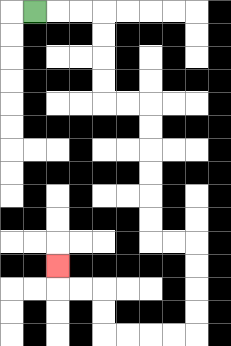{'start': '[1, 0]', 'end': '[2, 11]', 'path_directions': 'R,R,R,D,D,D,D,R,R,D,D,D,D,D,D,R,R,D,D,D,D,L,L,L,L,U,U,L,L,U', 'path_coordinates': '[[1, 0], [2, 0], [3, 0], [4, 0], [4, 1], [4, 2], [4, 3], [4, 4], [5, 4], [6, 4], [6, 5], [6, 6], [6, 7], [6, 8], [6, 9], [6, 10], [7, 10], [8, 10], [8, 11], [8, 12], [8, 13], [8, 14], [7, 14], [6, 14], [5, 14], [4, 14], [4, 13], [4, 12], [3, 12], [2, 12], [2, 11]]'}